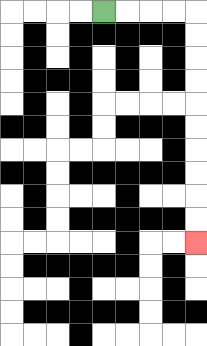{'start': '[4, 0]', 'end': '[8, 10]', 'path_directions': 'R,R,R,R,D,D,D,D,D,D,D,D,D,D', 'path_coordinates': '[[4, 0], [5, 0], [6, 0], [7, 0], [8, 0], [8, 1], [8, 2], [8, 3], [8, 4], [8, 5], [8, 6], [8, 7], [8, 8], [8, 9], [8, 10]]'}